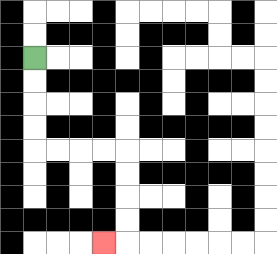{'start': '[1, 2]', 'end': '[4, 10]', 'path_directions': 'D,D,D,D,R,R,R,R,D,D,D,D,L', 'path_coordinates': '[[1, 2], [1, 3], [1, 4], [1, 5], [1, 6], [2, 6], [3, 6], [4, 6], [5, 6], [5, 7], [5, 8], [5, 9], [5, 10], [4, 10]]'}